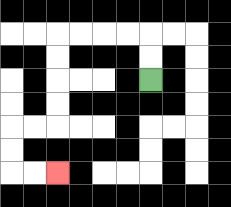{'start': '[6, 3]', 'end': '[2, 7]', 'path_directions': 'U,U,L,L,L,L,D,D,D,D,L,L,D,D,R,R', 'path_coordinates': '[[6, 3], [6, 2], [6, 1], [5, 1], [4, 1], [3, 1], [2, 1], [2, 2], [2, 3], [2, 4], [2, 5], [1, 5], [0, 5], [0, 6], [0, 7], [1, 7], [2, 7]]'}